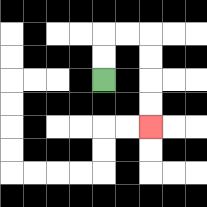{'start': '[4, 3]', 'end': '[6, 5]', 'path_directions': 'U,U,R,R,D,D,D,D', 'path_coordinates': '[[4, 3], [4, 2], [4, 1], [5, 1], [6, 1], [6, 2], [6, 3], [6, 4], [6, 5]]'}